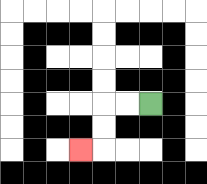{'start': '[6, 4]', 'end': '[3, 6]', 'path_directions': 'L,L,D,D,L', 'path_coordinates': '[[6, 4], [5, 4], [4, 4], [4, 5], [4, 6], [3, 6]]'}